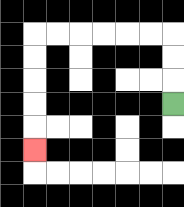{'start': '[7, 4]', 'end': '[1, 6]', 'path_directions': 'U,U,U,L,L,L,L,L,L,D,D,D,D,D', 'path_coordinates': '[[7, 4], [7, 3], [7, 2], [7, 1], [6, 1], [5, 1], [4, 1], [3, 1], [2, 1], [1, 1], [1, 2], [1, 3], [1, 4], [1, 5], [1, 6]]'}